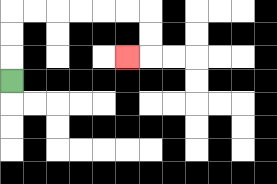{'start': '[0, 3]', 'end': '[5, 2]', 'path_directions': 'U,U,U,R,R,R,R,R,R,D,D,L', 'path_coordinates': '[[0, 3], [0, 2], [0, 1], [0, 0], [1, 0], [2, 0], [3, 0], [4, 0], [5, 0], [6, 0], [6, 1], [6, 2], [5, 2]]'}